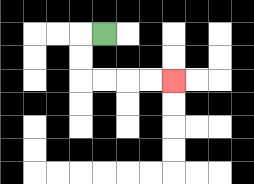{'start': '[4, 1]', 'end': '[7, 3]', 'path_directions': 'L,D,D,R,R,R,R', 'path_coordinates': '[[4, 1], [3, 1], [3, 2], [3, 3], [4, 3], [5, 3], [6, 3], [7, 3]]'}